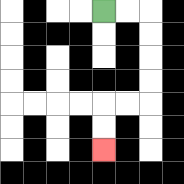{'start': '[4, 0]', 'end': '[4, 6]', 'path_directions': 'R,R,D,D,D,D,L,L,D,D', 'path_coordinates': '[[4, 0], [5, 0], [6, 0], [6, 1], [6, 2], [6, 3], [6, 4], [5, 4], [4, 4], [4, 5], [4, 6]]'}